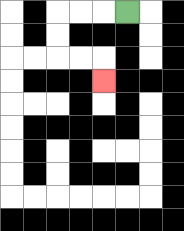{'start': '[5, 0]', 'end': '[4, 3]', 'path_directions': 'L,L,L,D,D,R,R,D', 'path_coordinates': '[[5, 0], [4, 0], [3, 0], [2, 0], [2, 1], [2, 2], [3, 2], [4, 2], [4, 3]]'}